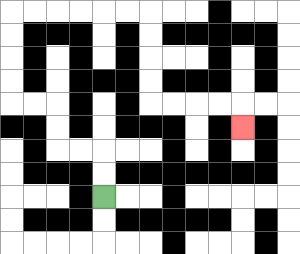{'start': '[4, 8]', 'end': '[10, 5]', 'path_directions': 'U,U,L,L,U,U,L,L,U,U,U,U,R,R,R,R,R,R,D,D,D,D,R,R,R,R,D', 'path_coordinates': '[[4, 8], [4, 7], [4, 6], [3, 6], [2, 6], [2, 5], [2, 4], [1, 4], [0, 4], [0, 3], [0, 2], [0, 1], [0, 0], [1, 0], [2, 0], [3, 0], [4, 0], [5, 0], [6, 0], [6, 1], [6, 2], [6, 3], [6, 4], [7, 4], [8, 4], [9, 4], [10, 4], [10, 5]]'}